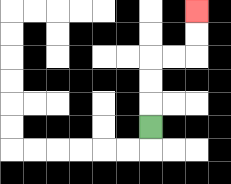{'start': '[6, 5]', 'end': '[8, 0]', 'path_directions': 'U,U,U,R,R,U,U', 'path_coordinates': '[[6, 5], [6, 4], [6, 3], [6, 2], [7, 2], [8, 2], [8, 1], [8, 0]]'}